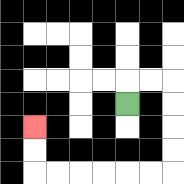{'start': '[5, 4]', 'end': '[1, 5]', 'path_directions': 'U,R,R,D,D,D,D,L,L,L,L,L,L,U,U', 'path_coordinates': '[[5, 4], [5, 3], [6, 3], [7, 3], [7, 4], [7, 5], [7, 6], [7, 7], [6, 7], [5, 7], [4, 7], [3, 7], [2, 7], [1, 7], [1, 6], [1, 5]]'}